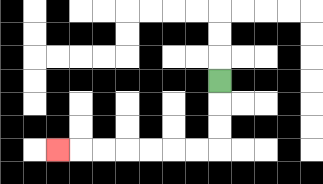{'start': '[9, 3]', 'end': '[2, 6]', 'path_directions': 'D,D,D,L,L,L,L,L,L,L', 'path_coordinates': '[[9, 3], [9, 4], [9, 5], [9, 6], [8, 6], [7, 6], [6, 6], [5, 6], [4, 6], [3, 6], [2, 6]]'}